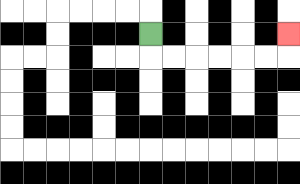{'start': '[6, 1]', 'end': '[12, 1]', 'path_directions': 'D,R,R,R,R,R,R,U', 'path_coordinates': '[[6, 1], [6, 2], [7, 2], [8, 2], [9, 2], [10, 2], [11, 2], [12, 2], [12, 1]]'}